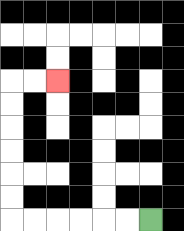{'start': '[6, 9]', 'end': '[2, 3]', 'path_directions': 'L,L,L,L,L,L,U,U,U,U,U,U,R,R', 'path_coordinates': '[[6, 9], [5, 9], [4, 9], [3, 9], [2, 9], [1, 9], [0, 9], [0, 8], [0, 7], [0, 6], [0, 5], [0, 4], [0, 3], [1, 3], [2, 3]]'}